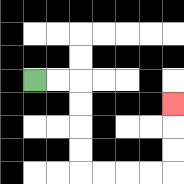{'start': '[1, 3]', 'end': '[7, 4]', 'path_directions': 'R,R,D,D,D,D,R,R,R,R,U,U,U', 'path_coordinates': '[[1, 3], [2, 3], [3, 3], [3, 4], [3, 5], [3, 6], [3, 7], [4, 7], [5, 7], [6, 7], [7, 7], [7, 6], [7, 5], [7, 4]]'}